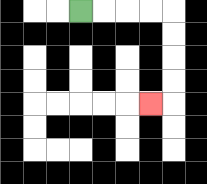{'start': '[3, 0]', 'end': '[6, 4]', 'path_directions': 'R,R,R,R,D,D,D,D,L', 'path_coordinates': '[[3, 0], [4, 0], [5, 0], [6, 0], [7, 0], [7, 1], [7, 2], [7, 3], [7, 4], [6, 4]]'}